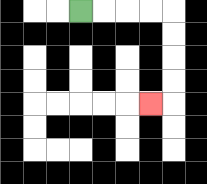{'start': '[3, 0]', 'end': '[6, 4]', 'path_directions': 'R,R,R,R,D,D,D,D,L', 'path_coordinates': '[[3, 0], [4, 0], [5, 0], [6, 0], [7, 0], [7, 1], [7, 2], [7, 3], [7, 4], [6, 4]]'}